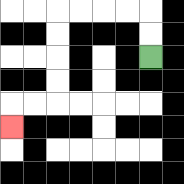{'start': '[6, 2]', 'end': '[0, 5]', 'path_directions': 'U,U,L,L,L,L,D,D,D,D,L,L,D', 'path_coordinates': '[[6, 2], [6, 1], [6, 0], [5, 0], [4, 0], [3, 0], [2, 0], [2, 1], [2, 2], [2, 3], [2, 4], [1, 4], [0, 4], [0, 5]]'}